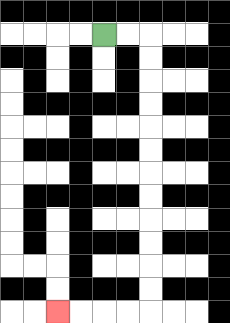{'start': '[4, 1]', 'end': '[2, 13]', 'path_directions': 'R,R,D,D,D,D,D,D,D,D,D,D,D,D,L,L,L,L', 'path_coordinates': '[[4, 1], [5, 1], [6, 1], [6, 2], [6, 3], [6, 4], [6, 5], [6, 6], [6, 7], [6, 8], [6, 9], [6, 10], [6, 11], [6, 12], [6, 13], [5, 13], [4, 13], [3, 13], [2, 13]]'}